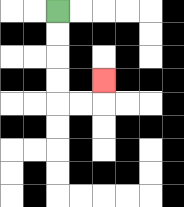{'start': '[2, 0]', 'end': '[4, 3]', 'path_directions': 'D,D,D,D,R,R,U', 'path_coordinates': '[[2, 0], [2, 1], [2, 2], [2, 3], [2, 4], [3, 4], [4, 4], [4, 3]]'}